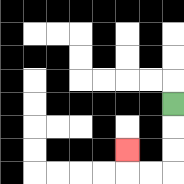{'start': '[7, 4]', 'end': '[5, 6]', 'path_directions': 'D,D,D,L,L,U', 'path_coordinates': '[[7, 4], [7, 5], [7, 6], [7, 7], [6, 7], [5, 7], [5, 6]]'}